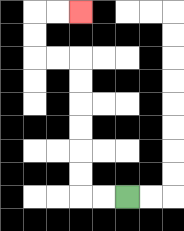{'start': '[5, 8]', 'end': '[3, 0]', 'path_directions': 'L,L,U,U,U,U,U,U,L,L,U,U,R,R', 'path_coordinates': '[[5, 8], [4, 8], [3, 8], [3, 7], [3, 6], [3, 5], [3, 4], [3, 3], [3, 2], [2, 2], [1, 2], [1, 1], [1, 0], [2, 0], [3, 0]]'}